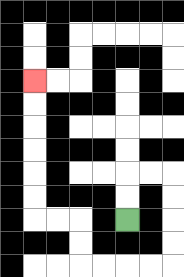{'start': '[5, 9]', 'end': '[1, 3]', 'path_directions': 'U,U,R,R,D,D,D,D,L,L,L,L,U,U,L,L,U,U,U,U,U,U', 'path_coordinates': '[[5, 9], [5, 8], [5, 7], [6, 7], [7, 7], [7, 8], [7, 9], [7, 10], [7, 11], [6, 11], [5, 11], [4, 11], [3, 11], [3, 10], [3, 9], [2, 9], [1, 9], [1, 8], [1, 7], [1, 6], [1, 5], [1, 4], [1, 3]]'}